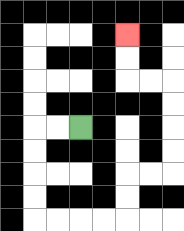{'start': '[3, 5]', 'end': '[5, 1]', 'path_directions': 'L,L,D,D,D,D,R,R,R,R,U,U,R,R,U,U,U,U,L,L,U,U', 'path_coordinates': '[[3, 5], [2, 5], [1, 5], [1, 6], [1, 7], [1, 8], [1, 9], [2, 9], [3, 9], [4, 9], [5, 9], [5, 8], [5, 7], [6, 7], [7, 7], [7, 6], [7, 5], [7, 4], [7, 3], [6, 3], [5, 3], [5, 2], [5, 1]]'}